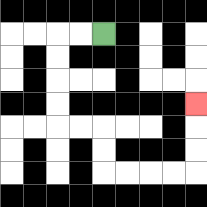{'start': '[4, 1]', 'end': '[8, 4]', 'path_directions': 'L,L,D,D,D,D,R,R,D,D,R,R,R,R,U,U,U', 'path_coordinates': '[[4, 1], [3, 1], [2, 1], [2, 2], [2, 3], [2, 4], [2, 5], [3, 5], [4, 5], [4, 6], [4, 7], [5, 7], [6, 7], [7, 7], [8, 7], [8, 6], [8, 5], [8, 4]]'}